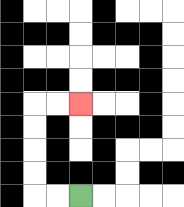{'start': '[3, 8]', 'end': '[3, 4]', 'path_directions': 'L,L,U,U,U,U,R,R', 'path_coordinates': '[[3, 8], [2, 8], [1, 8], [1, 7], [1, 6], [1, 5], [1, 4], [2, 4], [3, 4]]'}